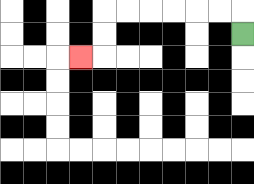{'start': '[10, 1]', 'end': '[3, 2]', 'path_directions': 'U,L,L,L,L,L,L,D,D,L', 'path_coordinates': '[[10, 1], [10, 0], [9, 0], [8, 0], [7, 0], [6, 0], [5, 0], [4, 0], [4, 1], [4, 2], [3, 2]]'}